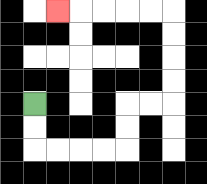{'start': '[1, 4]', 'end': '[2, 0]', 'path_directions': 'D,D,R,R,R,R,U,U,R,R,U,U,U,U,L,L,L,L,L', 'path_coordinates': '[[1, 4], [1, 5], [1, 6], [2, 6], [3, 6], [4, 6], [5, 6], [5, 5], [5, 4], [6, 4], [7, 4], [7, 3], [7, 2], [7, 1], [7, 0], [6, 0], [5, 0], [4, 0], [3, 0], [2, 0]]'}